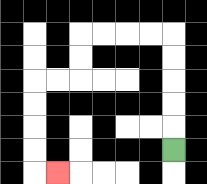{'start': '[7, 6]', 'end': '[2, 7]', 'path_directions': 'U,U,U,U,U,L,L,L,L,D,D,L,L,D,D,D,D,R', 'path_coordinates': '[[7, 6], [7, 5], [7, 4], [7, 3], [7, 2], [7, 1], [6, 1], [5, 1], [4, 1], [3, 1], [3, 2], [3, 3], [2, 3], [1, 3], [1, 4], [1, 5], [1, 6], [1, 7], [2, 7]]'}